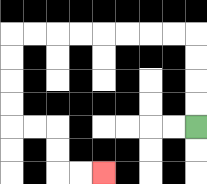{'start': '[8, 5]', 'end': '[4, 7]', 'path_directions': 'U,U,U,U,L,L,L,L,L,L,L,L,D,D,D,D,R,R,D,D,R,R', 'path_coordinates': '[[8, 5], [8, 4], [8, 3], [8, 2], [8, 1], [7, 1], [6, 1], [5, 1], [4, 1], [3, 1], [2, 1], [1, 1], [0, 1], [0, 2], [0, 3], [0, 4], [0, 5], [1, 5], [2, 5], [2, 6], [2, 7], [3, 7], [4, 7]]'}